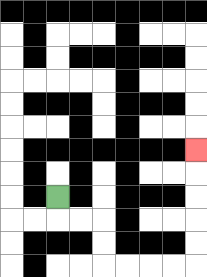{'start': '[2, 8]', 'end': '[8, 6]', 'path_directions': 'D,R,R,D,D,R,R,R,R,U,U,U,U,U', 'path_coordinates': '[[2, 8], [2, 9], [3, 9], [4, 9], [4, 10], [4, 11], [5, 11], [6, 11], [7, 11], [8, 11], [8, 10], [8, 9], [8, 8], [8, 7], [8, 6]]'}